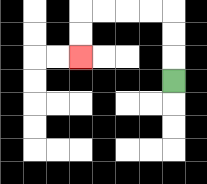{'start': '[7, 3]', 'end': '[3, 2]', 'path_directions': 'U,U,U,L,L,L,L,D,D', 'path_coordinates': '[[7, 3], [7, 2], [7, 1], [7, 0], [6, 0], [5, 0], [4, 0], [3, 0], [3, 1], [3, 2]]'}